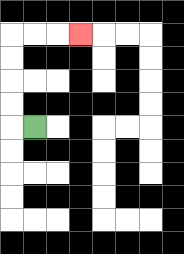{'start': '[1, 5]', 'end': '[3, 1]', 'path_directions': 'L,U,U,U,U,R,R,R', 'path_coordinates': '[[1, 5], [0, 5], [0, 4], [0, 3], [0, 2], [0, 1], [1, 1], [2, 1], [3, 1]]'}